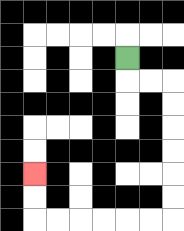{'start': '[5, 2]', 'end': '[1, 7]', 'path_directions': 'D,R,R,D,D,D,D,D,D,L,L,L,L,L,L,U,U', 'path_coordinates': '[[5, 2], [5, 3], [6, 3], [7, 3], [7, 4], [7, 5], [7, 6], [7, 7], [7, 8], [7, 9], [6, 9], [5, 9], [4, 9], [3, 9], [2, 9], [1, 9], [1, 8], [1, 7]]'}